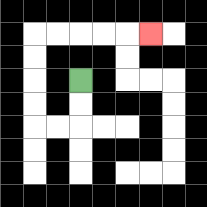{'start': '[3, 3]', 'end': '[6, 1]', 'path_directions': 'D,D,L,L,U,U,U,U,R,R,R,R,R', 'path_coordinates': '[[3, 3], [3, 4], [3, 5], [2, 5], [1, 5], [1, 4], [1, 3], [1, 2], [1, 1], [2, 1], [3, 1], [4, 1], [5, 1], [6, 1]]'}